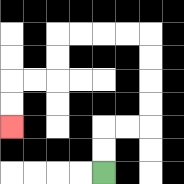{'start': '[4, 7]', 'end': '[0, 5]', 'path_directions': 'U,U,R,R,U,U,U,U,L,L,L,L,D,D,L,L,D,D', 'path_coordinates': '[[4, 7], [4, 6], [4, 5], [5, 5], [6, 5], [6, 4], [6, 3], [6, 2], [6, 1], [5, 1], [4, 1], [3, 1], [2, 1], [2, 2], [2, 3], [1, 3], [0, 3], [0, 4], [0, 5]]'}